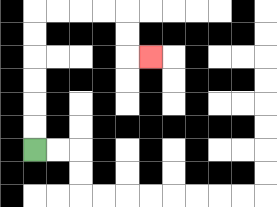{'start': '[1, 6]', 'end': '[6, 2]', 'path_directions': 'U,U,U,U,U,U,R,R,R,R,D,D,R', 'path_coordinates': '[[1, 6], [1, 5], [1, 4], [1, 3], [1, 2], [1, 1], [1, 0], [2, 0], [3, 0], [4, 0], [5, 0], [5, 1], [5, 2], [6, 2]]'}